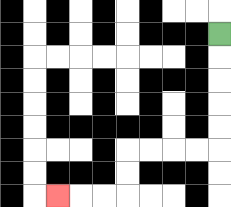{'start': '[9, 1]', 'end': '[2, 8]', 'path_directions': 'D,D,D,D,D,L,L,L,L,D,D,L,L,L', 'path_coordinates': '[[9, 1], [9, 2], [9, 3], [9, 4], [9, 5], [9, 6], [8, 6], [7, 6], [6, 6], [5, 6], [5, 7], [5, 8], [4, 8], [3, 8], [2, 8]]'}